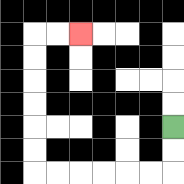{'start': '[7, 5]', 'end': '[3, 1]', 'path_directions': 'D,D,L,L,L,L,L,L,U,U,U,U,U,U,R,R', 'path_coordinates': '[[7, 5], [7, 6], [7, 7], [6, 7], [5, 7], [4, 7], [3, 7], [2, 7], [1, 7], [1, 6], [1, 5], [1, 4], [1, 3], [1, 2], [1, 1], [2, 1], [3, 1]]'}